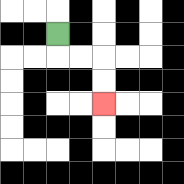{'start': '[2, 1]', 'end': '[4, 4]', 'path_directions': 'D,R,R,D,D', 'path_coordinates': '[[2, 1], [2, 2], [3, 2], [4, 2], [4, 3], [4, 4]]'}